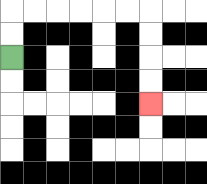{'start': '[0, 2]', 'end': '[6, 4]', 'path_directions': 'U,U,R,R,R,R,R,R,D,D,D,D', 'path_coordinates': '[[0, 2], [0, 1], [0, 0], [1, 0], [2, 0], [3, 0], [4, 0], [5, 0], [6, 0], [6, 1], [6, 2], [6, 3], [6, 4]]'}